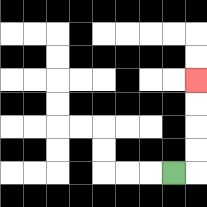{'start': '[7, 7]', 'end': '[8, 3]', 'path_directions': 'R,U,U,U,U', 'path_coordinates': '[[7, 7], [8, 7], [8, 6], [8, 5], [8, 4], [8, 3]]'}